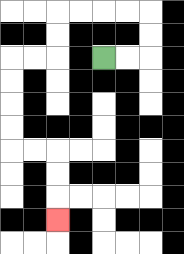{'start': '[4, 2]', 'end': '[2, 9]', 'path_directions': 'R,R,U,U,L,L,L,L,D,D,L,L,D,D,D,D,R,R,D,D,D', 'path_coordinates': '[[4, 2], [5, 2], [6, 2], [6, 1], [6, 0], [5, 0], [4, 0], [3, 0], [2, 0], [2, 1], [2, 2], [1, 2], [0, 2], [0, 3], [0, 4], [0, 5], [0, 6], [1, 6], [2, 6], [2, 7], [2, 8], [2, 9]]'}